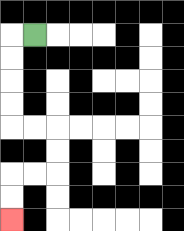{'start': '[1, 1]', 'end': '[0, 9]', 'path_directions': 'L,D,D,D,D,R,R,D,D,L,L,D,D', 'path_coordinates': '[[1, 1], [0, 1], [0, 2], [0, 3], [0, 4], [0, 5], [1, 5], [2, 5], [2, 6], [2, 7], [1, 7], [0, 7], [0, 8], [0, 9]]'}